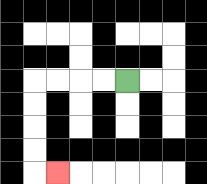{'start': '[5, 3]', 'end': '[2, 7]', 'path_directions': 'L,L,L,L,D,D,D,D,R', 'path_coordinates': '[[5, 3], [4, 3], [3, 3], [2, 3], [1, 3], [1, 4], [1, 5], [1, 6], [1, 7], [2, 7]]'}